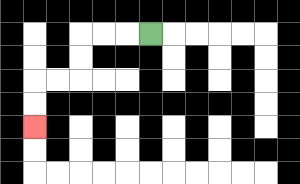{'start': '[6, 1]', 'end': '[1, 5]', 'path_directions': 'L,L,L,D,D,L,L,D,D', 'path_coordinates': '[[6, 1], [5, 1], [4, 1], [3, 1], [3, 2], [3, 3], [2, 3], [1, 3], [1, 4], [1, 5]]'}